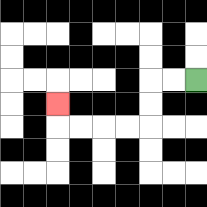{'start': '[8, 3]', 'end': '[2, 4]', 'path_directions': 'L,L,D,D,L,L,L,L,U', 'path_coordinates': '[[8, 3], [7, 3], [6, 3], [6, 4], [6, 5], [5, 5], [4, 5], [3, 5], [2, 5], [2, 4]]'}